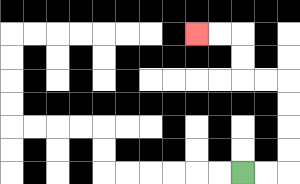{'start': '[10, 7]', 'end': '[8, 1]', 'path_directions': 'R,R,U,U,U,U,L,L,U,U,L,L', 'path_coordinates': '[[10, 7], [11, 7], [12, 7], [12, 6], [12, 5], [12, 4], [12, 3], [11, 3], [10, 3], [10, 2], [10, 1], [9, 1], [8, 1]]'}